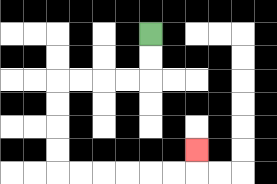{'start': '[6, 1]', 'end': '[8, 6]', 'path_directions': 'D,D,L,L,L,L,D,D,D,D,R,R,R,R,R,R,U', 'path_coordinates': '[[6, 1], [6, 2], [6, 3], [5, 3], [4, 3], [3, 3], [2, 3], [2, 4], [2, 5], [2, 6], [2, 7], [3, 7], [4, 7], [5, 7], [6, 7], [7, 7], [8, 7], [8, 6]]'}